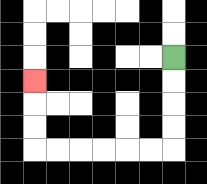{'start': '[7, 2]', 'end': '[1, 3]', 'path_directions': 'D,D,D,D,L,L,L,L,L,L,U,U,U', 'path_coordinates': '[[7, 2], [7, 3], [7, 4], [7, 5], [7, 6], [6, 6], [5, 6], [4, 6], [3, 6], [2, 6], [1, 6], [1, 5], [1, 4], [1, 3]]'}